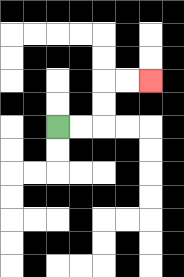{'start': '[2, 5]', 'end': '[6, 3]', 'path_directions': 'R,R,U,U,R,R', 'path_coordinates': '[[2, 5], [3, 5], [4, 5], [4, 4], [4, 3], [5, 3], [6, 3]]'}